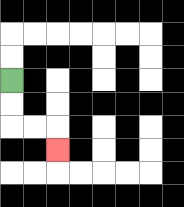{'start': '[0, 3]', 'end': '[2, 6]', 'path_directions': 'D,D,R,R,D', 'path_coordinates': '[[0, 3], [0, 4], [0, 5], [1, 5], [2, 5], [2, 6]]'}